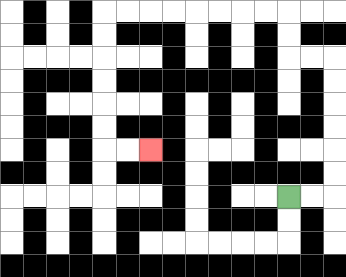{'start': '[12, 8]', 'end': '[6, 6]', 'path_directions': 'R,R,U,U,U,U,U,U,L,L,U,U,L,L,L,L,L,L,L,L,D,D,D,D,D,D,R,R', 'path_coordinates': '[[12, 8], [13, 8], [14, 8], [14, 7], [14, 6], [14, 5], [14, 4], [14, 3], [14, 2], [13, 2], [12, 2], [12, 1], [12, 0], [11, 0], [10, 0], [9, 0], [8, 0], [7, 0], [6, 0], [5, 0], [4, 0], [4, 1], [4, 2], [4, 3], [4, 4], [4, 5], [4, 6], [5, 6], [6, 6]]'}